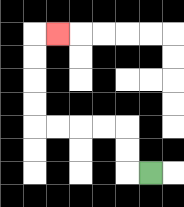{'start': '[6, 7]', 'end': '[2, 1]', 'path_directions': 'L,U,U,L,L,L,L,U,U,U,U,R', 'path_coordinates': '[[6, 7], [5, 7], [5, 6], [5, 5], [4, 5], [3, 5], [2, 5], [1, 5], [1, 4], [1, 3], [1, 2], [1, 1], [2, 1]]'}